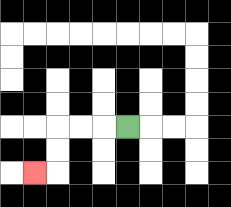{'start': '[5, 5]', 'end': '[1, 7]', 'path_directions': 'L,L,L,D,D,L', 'path_coordinates': '[[5, 5], [4, 5], [3, 5], [2, 5], [2, 6], [2, 7], [1, 7]]'}